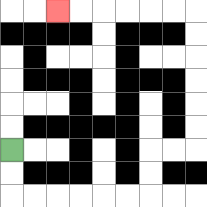{'start': '[0, 6]', 'end': '[2, 0]', 'path_directions': 'D,D,R,R,R,R,R,R,U,U,R,R,U,U,U,U,U,U,L,L,L,L,L,L', 'path_coordinates': '[[0, 6], [0, 7], [0, 8], [1, 8], [2, 8], [3, 8], [4, 8], [5, 8], [6, 8], [6, 7], [6, 6], [7, 6], [8, 6], [8, 5], [8, 4], [8, 3], [8, 2], [8, 1], [8, 0], [7, 0], [6, 0], [5, 0], [4, 0], [3, 0], [2, 0]]'}